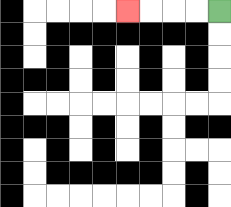{'start': '[9, 0]', 'end': '[5, 0]', 'path_directions': 'L,L,L,L', 'path_coordinates': '[[9, 0], [8, 0], [7, 0], [6, 0], [5, 0]]'}